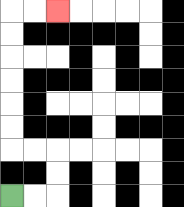{'start': '[0, 8]', 'end': '[2, 0]', 'path_directions': 'R,R,U,U,L,L,U,U,U,U,U,U,R,R', 'path_coordinates': '[[0, 8], [1, 8], [2, 8], [2, 7], [2, 6], [1, 6], [0, 6], [0, 5], [0, 4], [0, 3], [0, 2], [0, 1], [0, 0], [1, 0], [2, 0]]'}